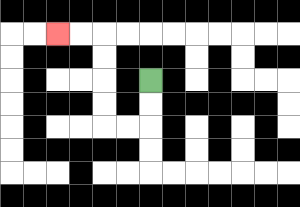{'start': '[6, 3]', 'end': '[2, 1]', 'path_directions': 'D,D,L,L,U,U,U,U,L,L', 'path_coordinates': '[[6, 3], [6, 4], [6, 5], [5, 5], [4, 5], [4, 4], [4, 3], [4, 2], [4, 1], [3, 1], [2, 1]]'}